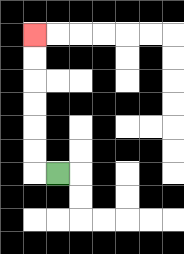{'start': '[2, 7]', 'end': '[1, 1]', 'path_directions': 'L,U,U,U,U,U,U', 'path_coordinates': '[[2, 7], [1, 7], [1, 6], [1, 5], [1, 4], [1, 3], [1, 2], [1, 1]]'}